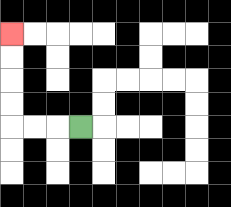{'start': '[3, 5]', 'end': '[0, 1]', 'path_directions': 'L,L,L,U,U,U,U', 'path_coordinates': '[[3, 5], [2, 5], [1, 5], [0, 5], [0, 4], [0, 3], [0, 2], [0, 1]]'}